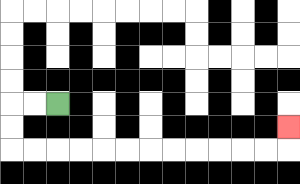{'start': '[2, 4]', 'end': '[12, 5]', 'path_directions': 'L,L,D,D,R,R,R,R,R,R,R,R,R,R,R,R,U', 'path_coordinates': '[[2, 4], [1, 4], [0, 4], [0, 5], [0, 6], [1, 6], [2, 6], [3, 6], [4, 6], [5, 6], [6, 6], [7, 6], [8, 6], [9, 6], [10, 6], [11, 6], [12, 6], [12, 5]]'}